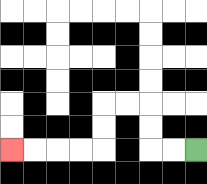{'start': '[8, 6]', 'end': '[0, 6]', 'path_directions': 'L,L,U,U,L,L,D,D,L,L,L,L', 'path_coordinates': '[[8, 6], [7, 6], [6, 6], [6, 5], [6, 4], [5, 4], [4, 4], [4, 5], [4, 6], [3, 6], [2, 6], [1, 6], [0, 6]]'}